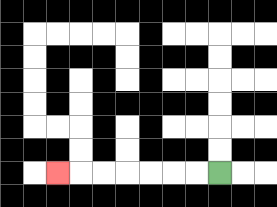{'start': '[9, 7]', 'end': '[2, 7]', 'path_directions': 'L,L,L,L,L,L,L', 'path_coordinates': '[[9, 7], [8, 7], [7, 7], [6, 7], [5, 7], [4, 7], [3, 7], [2, 7]]'}